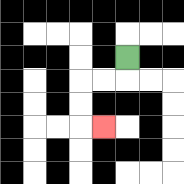{'start': '[5, 2]', 'end': '[4, 5]', 'path_directions': 'D,L,L,D,D,R', 'path_coordinates': '[[5, 2], [5, 3], [4, 3], [3, 3], [3, 4], [3, 5], [4, 5]]'}